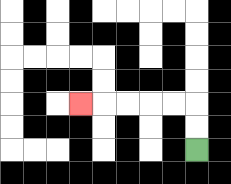{'start': '[8, 6]', 'end': '[3, 4]', 'path_directions': 'U,U,L,L,L,L,L', 'path_coordinates': '[[8, 6], [8, 5], [8, 4], [7, 4], [6, 4], [5, 4], [4, 4], [3, 4]]'}